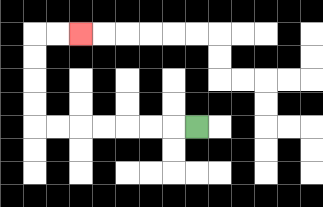{'start': '[8, 5]', 'end': '[3, 1]', 'path_directions': 'L,L,L,L,L,L,L,U,U,U,U,R,R', 'path_coordinates': '[[8, 5], [7, 5], [6, 5], [5, 5], [4, 5], [3, 5], [2, 5], [1, 5], [1, 4], [1, 3], [1, 2], [1, 1], [2, 1], [3, 1]]'}